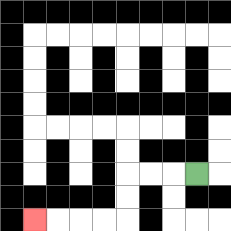{'start': '[8, 7]', 'end': '[1, 9]', 'path_directions': 'L,L,L,D,D,L,L,L,L', 'path_coordinates': '[[8, 7], [7, 7], [6, 7], [5, 7], [5, 8], [5, 9], [4, 9], [3, 9], [2, 9], [1, 9]]'}